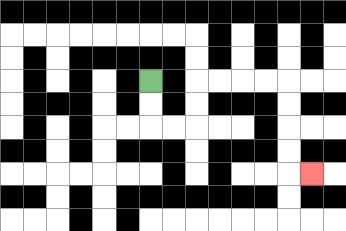{'start': '[6, 3]', 'end': '[13, 7]', 'path_directions': 'D,D,R,R,U,U,R,R,R,R,D,D,D,D,R', 'path_coordinates': '[[6, 3], [6, 4], [6, 5], [7, 5], [8, 5], [8, 4], [8, 3], [9, 3], [10, 3], [11, 3], [12, 3], [12, 4], [12, 5], [12, 6], [12, 7], [13, 7]]'}